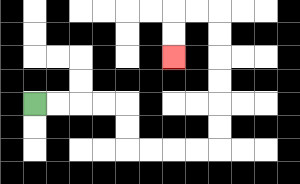{'start': '[1, 4]', 'end': '[7, 2]', 'path_directions': 'R,R,R,R,D,D,R,R,R,R,U,U,U,U,U,U,L,L,D,D', 'path_coordinates': '[[1, 4], [2, 4], [3, 4], [4, 4], [5, 4], [5, 5], [5, 6], [6, 6], [7, 6], [8, 6], [9, 6], [9, 5], [9, 4], [9, 3], [9, 2], [9, 1], [9, 0], [8, 0], [7, 0], [7, 1], [7, 2]]'}